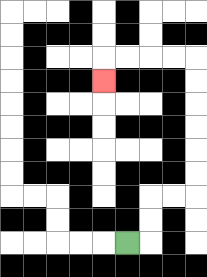{'start': '[5, 10]', 'end': '[4, 3]', 'path_directions': 'R,U,U,R,R,U,U,U,U,U,U,L,L,L,L,D', 'path_coordinates': '[[5, 10], [6, 10], [6, 9], [6, 8], [7, 8], [8, 8], [8, 7], [8, 6], [8, 5], [8, 4], [8, 3], [8, 2], [7, 2], [6, 2], [5, 2], [4, 2], [4, 3]]'}